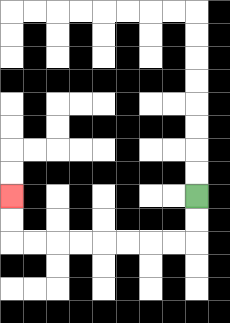{'start': '[8, 8]', 'end': '[0, 8]', 'path_directions': 'D,D,L,L,L,L,L,L,L,L,U,U', 'path_coordinates': '[[8, 8], [8, 9], [8, 10], [7, 10], [6, 10], [5, 10], [4, 10], [3, 10], [2, 10], [1, 10], [0, 10], [0, 9], [0, 8]]'}